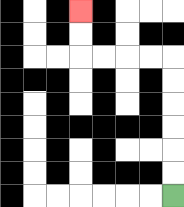{'start': '[7, 8]', 'end': '[3, 0]', 'path_directions': 'U,U,U,U,U,U,L,L,L,L,U,U', 'path_coordinates': '[[7, 8], [7, 7], [7, 6], [7, 5], [7, 4], [7, 3], [7, 2], [6, 2], [5, 2], [4, 2], [3, 2], [3, 1], [3, 0]]'}